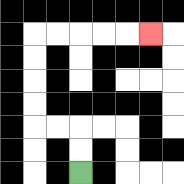{'start': '[3, 7]', 'end': '[6, 1]', 'path_directions': 'U,U,L,L,U,U,U,U,R,R,R,R,R', 'path_coordinates': '[[3, 7], [3, 6], [3, 5], [2, 5], [1, 5], [1, 4], [1, 3], [1, 2], [1, 1], [2, 1], [3, 1], [4, 1], [5, 1], [6, 1]]'}